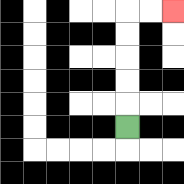{'start': '[5, 5]', 'end': '[7, 0]', 'path_directions': 'U,U,U,U,U,R,R', 'path_coordinates': '[[5, 5], [5, 4], [5, 3], [5, 2], [5, 1], [5, 0], [6, 0], [7, 0]]'}